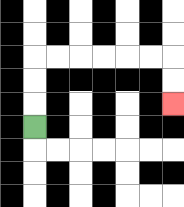{'start': '[1, 5]', 'end': '[7, 4]', 'path_directions': 'U,U,U,R,R,R,R,R,R,D,D', 'path_coordinates': '[[1, 5], [1, 4], [1, 3], [1, 2], [2, 2], [3, 2], [4, 2], [5, 2], [6, 2], [7, 2], [7, 3], [7, 4]]'}